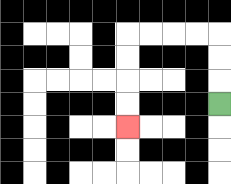{'start': '[9, 4]', 'end': '[5, 5]', 'path_directions': 'U,U,U,L,L,L,L,D,D,D,D', 'path_coordinates': '[[9, 4], [9, 3], [9, 2], [9, 1], [8, 1], [7, 1], [6, 1], [5, 1], [5, 2], [5, 3], [5, 4], [5, 5]]'}